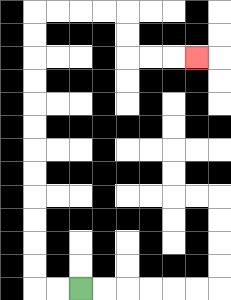{'start': '[3, 12]', 'end': '[8, 2]', 'path_directions': 'L,L,U,U,U,U,U,U,U,U,U,U,U,U,R,R,R,R,D,D,R,R,R', 'path_coordinates': '[[3, 12], [2, 12], [1, 12], [1, 11], [1, 10], [1, 9], [1, 8], [1, 7], [1, 6], [1, 5], [1, 4], [1, 3], [1, 2], [1, 1], [1, 0], [2, 0], [3, 0], [4, 0], [5, 0], [5, 1], [5, 2], [6, 2], [7, 2], [8, 2]]'}